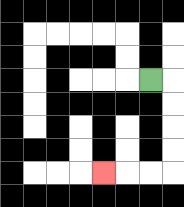{'start': '[6, 3]', 'end': '[4, 7]', 'path_directions': 'R,D,D,D,D,L,L,L', 'path_coordinates': '[[6, 3], [7, 3], [7, 4], [7, 5], [7, 6], [7, 7], [6, 7], [5, 7], [4, 7]]'}